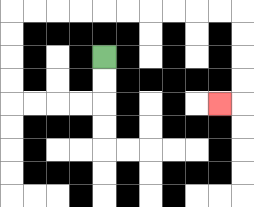{'start': '[4, 2]', 'end': '[9, 4]', 'path_directions': 'D,D,L,L,L,L,U,U,U,U,R,R,R,R,R,R,R,R,R,R,D,D,D,D,L', 'path_coordinates': '[[4, 2], [4, 3], [4, 4], [3, 4], [2, 4], [1, 4], [0, 4], [0, 3], [0, 2], [0, 1], [0, 0], [1, 0], [2, 0], [3, 0], [4, 0], [5, 0], [6, 0], [7, 0], [8, 0], [9, 0], [10, 0], [10, 1], [10, 2], [10, 3], [10, 4], [9, 4]]'}